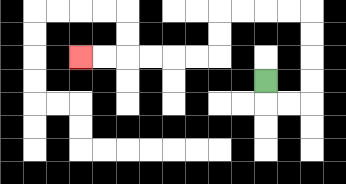{'start': '[11, 3]', 'end': '[3, 2]', 'path_directions': 'D,R,R,U,U,U,U,L,L,L,L,D,D,L,L,L,L,L,L', 'path_coordinates': '[[11, 3], [11, 4], [12, 4], [13, 4], [13, 3], [13, 2], [13, 1], [13, 0], [12, 0], [11, 0], [10, 0], [9, 0], [9, 1], [9, 2], [8, 2], [7, 2], [6, 2], [5, 2], [4, 2], [3, 2]]'}